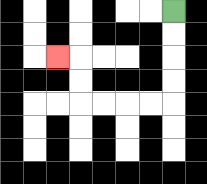{'start': '[7, 0]', 'end': '[2, 2]', 'path_directions': 'D,D,D,D,L,L,L,L,U,U,L', 'path_coordinates': '[[7, 0], [7, 1], [7, 2], [7, 3], [7, 4], [6, 4], [5, 4], [4, 4], [3, 4], [3, 3], [3, 2], [2, 2]]'}